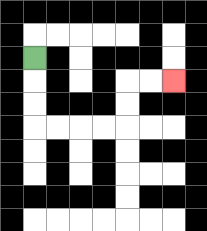{'start': '[1, 2]', 'end': '[7, 3]', 'path_directions': 'D,D,D,R,R,R,R,U,U,R,R', 'path_coordinates': '[[1, 2], [1, 3], [1, 4], [1, 5], [2, 5], [3, 5], [4, 5], [5, 5], [5, 4], [5, 3], [6, 3], [7, 3]]'}